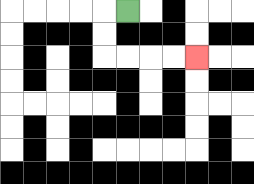{'start': '[5, 0]', 'end': '[8, 2]', 'path_directions': 'L,D,D,R,R,R,R', 'path_coordinates': '[[5, 0], [4, 0], [4, 1], [4, 2], [5, 2], [6, 2], [7, 2], [8, 2]]'}